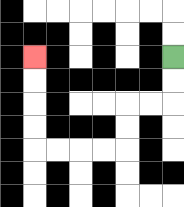{'start': '[7, 2]', 'end': '[1, 2]', 'path_directions': 'D,D,L,L,D,D,L,L,L,L,U,U,U,U', 'path_coordinates': '[[7, 2], [7, 3], [7, 4], [6, 4], [5, 4], [5, 5], [5, 6], [4, 6], [3, 6], [2, 6], [1, 6], [1, 5], [1, 4], [1, 3], [1, 2]]'}